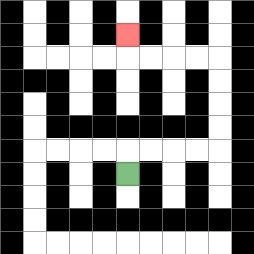{'start': '[5, 7]', 'end': '[5, 1]', 'path_directions': 'U,R,R,R,R,U,U,U,U,L,L,L,L,U', 'path_coordinates': '[[5, 7], [5, 6], [6, 6], [7, 6], [8, 6], [9, 6], [9, 5], [9, 4], [9, 3], [9, 2], [8, 2], [7, 2], [6, 2], [5, 2], [5, 1]]'}